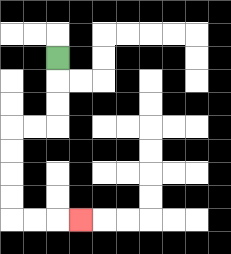{'start': '[2, 2]', 'end': '[3, 9]', 'path_directions': 'D,D,D,L,L,D,D,D,D,R,R,R', 'path_coordinates': '[[2, 2], [2, 3], [2, 4], [2, 5], [1, 5], [0, 5], [0, 6], [0, 7], [0, 8], [0, 9], [1, 9], [2, 9], [3, 9]]'}